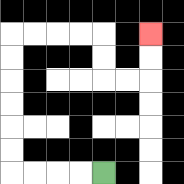{'start': '[4, 7]', 'end': '[6, 1]', 'path_directions': 'L,L,L,L,U,U,U,U,U,U,R,R,R,R,D,D,R,R,U,U', 'path_coordinates': '[[4, 7], [3, 7], [2, 7], [1, 7], [0, 7], [0, 6], [0, 5], [0, 4], [0, 3], [0, 2], [0, 1], [1, 1], [2, 1], [3, 1], [4, 1], [4, 2], [4, 3], [5, 3], [6, 3], [6, 2], [6, 1]]'}